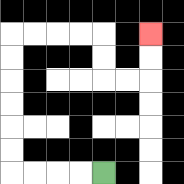{'start': '[4, 7]', 'end': '[6, 1]', 'path_directions': 'L,L,L,L,U,U,U,U,U,U,R,R,R,R,D,D,R,R,U,U', 'path_coordinates': '[[4, 7], [3, 7], [2, 7], [1, 7], [0, 7], [0, 6], [0, 5], [0, 4], [0, 3], [0, 2], [0, 1], [1, 1], [2, 1], [3, 1], [4, 1], [4, 2], [4, 3], [5, 3], [6, 3], [6, 2], [6, 1]]'}